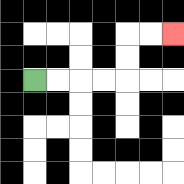{'start': '[1, 3]', 'end': '[7, 1]', 'path_directions': 'R,R,R,R,U,U,R,R', 'path_coordinates': '[[1, 3], [2, 3], [3, 3], [4, 3], [5, 3], [5, 2], [5, 1], [6, 1], [7, 1]]'}